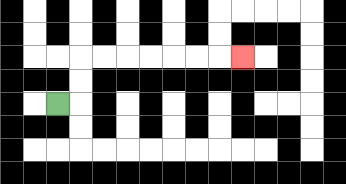{'start': '[2, 4]', 'end': '[10, 2]', 'path_directions': 'R,U,U,R,R,R,R,R,R,R', 'path_coordinates': '[[2, 4], [3, 4], [3, 3], [3, 2], [4, 2], [5, 2], [6, 2], [7, 2], [8, 2], [9, 2], [10, 2]]'}